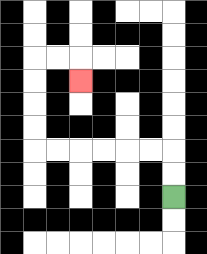{'start': '[7, 8]', 'end': '[3, 3]', 'path_directions': 'U,U,L,L,L,L,L,L,U,U,U,U,R,R,D', 'path_coordinates': '[[7, 8], [7, 7], [7, 6], [6, 6], [5, 6], [4, 6], [3, 6], [2, 6], [1, 6], [1, 5], [1, 4], [1, 3], [1, 2], [2, 2], [3, 2], [3, 3]]'}